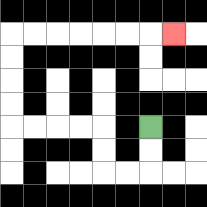{'start': '[6, 5]', 'end': '[7, 1]', 'path_directions': 'D,D,L,L,U,U,L,L,L,L,U,U,U,U,R,R,R,R,R,R,R', 'path_coordinates': '[[6, 5], [6, 6], [6, 7], [5, 7], [4, 7], [4, 6], [4, 5], [3, 5], [2, 5], [1, 5], [0, 5], [0, 4], [0, 3], [0, 2], [0, 1], [1, 1], [2, 1], [3, 1], [4, 1], [5, 1], [6, 1], [7, 1]]'}